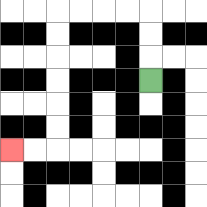{'start': '[6, 3]', 'end': '[0, 6]', 'path_directions': 'U,U,U,L,L,L,L,D,D,D,D,D,D,L,L', 'path_coordinates': '[[6, 3], [6, 2], [6, 1], [6, 0], [5, 0], [4, 0], [3, 0], [2, 0], [2, 1], [2, 2], [2, 3], [2, 4], [2, 5], [2, 6], [1, 6], [0, 6]]'}